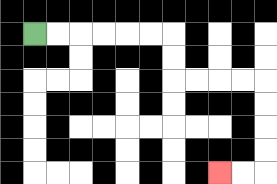{'start': '[1, 1]', 'end': '[9, 7]', 'path_directions': 'R,R,R,R,R,R,D,D,R,R,R,R,D,D,D,D,L,L', 'path_coordinates': '[[1, 1], [2, 1], [3, 1], [4, 1], [5, 1], [6, 1], [7, 1], [7, 2], [7, 3], [8, 3], [9, 3], [10, 3], [11, 3], [11, 4], [11, 5], [11, 6], [11, 7], [10, 7], [9, 7]]'}